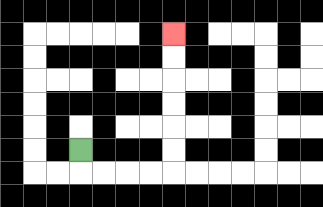{'start': '[3, 6]', 'end': '[7, 1]', 'path_directions': 'D,R,R,R,R,U,U,U,U,U,U', 'path_coordinates': '[[3, 6], [3, 7], [4, 7], [5, 7], [6, 7], [7, 7], [7, 6], [7, 5], [7, 4], [7, 3], [7, 2], [7, 1]]'}